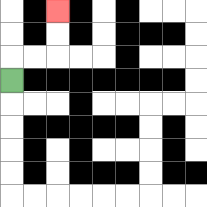{'start': '[0, 3]', 'end': '[2, 0]', 'path_directions': 'U,R,R,U,U', 'path_coordinates': '[[0, 3], [0, 2], [1, 2], [2, 2], [2, 1], [2, 0]]'}